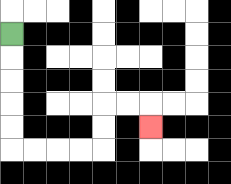{'start': '[0, 1]', 'end': '[6, 5]', 'path_directions': 'D,D,D,D,D,R,R,R,R,U,U,R,R,D', 'path_coordinates': '[[0, 1], [0, 2], [0, 3], [0, 4], [0, 5], [0, 6], [1, 6], [2, 6], [3, 6], [4, 6], [4, 5], [4, 4], [5, 4], [6, 4], [6, 5]]'}